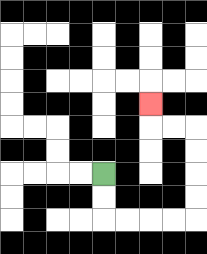{'start': '[4, 7]', 'end': '[6, 4]', 'path_directions': 'D,D,R,R,R,R,U,U,U,U,L,L,U', 'path_coordinates': '[[4, 7], [4, 8], [4, 9], [5, 9], [6, 9], [7, 9], [8, 9], [8, 8], [8, 7], [8, 6], [8, 5], [7, 5], [6, 5], [6, 4]]'}